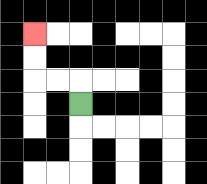{'start': '[3, 4]', 'end': '[1, 1]', 'path_directions': 'U,L,L,U,U', 'path_coordinates': '[[3, 4], [3, 3], [2, 3], [1, 3], [1, 2], [1, 1]]'}